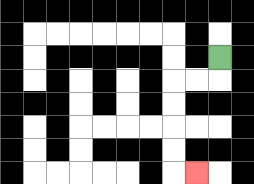{'start': '[9, 2]', 'end': '[8, 7]', 'path_directions': 'D,L,L,D,D,D,D,R', 'path_coordinates': '[[9, 2], [9, 3], [8, 3], [7, 3], [7, 4], [7, 5], [7, 6], [7, 7], [8, 7]]'}